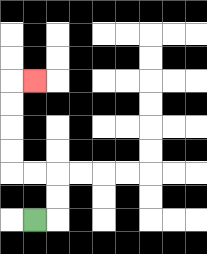{'start': '[1, 9]', 'end': '[1, 3]', 'path_directions': 'R,U,U,L,L,U,U,U,U,R', 'path_coordinates': '[[1, 9], [2, 9], [2, 8], [2, 7], [1, 7], [0, 7], [0, 6], [0, 5], [0, 4], [0, 3], [1, 3]]'}